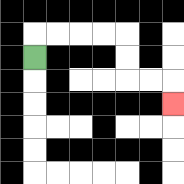{'start': '[1, 2]', 'end': '[7, 4]', 'path_directions': 'U,R,R,R,R,D,D,R,R,D', 'path_coordinates': '[[1, 2], [1, 1], [2, 1], [3, 1], [4, 1], [5, 1], [5, 2], [5, 3], [6, 3], [7, 3], [7, 4]]'}